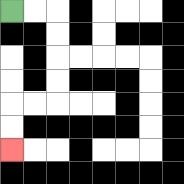{'start': '[0, 0]', 'end': '[0, 6]', 'path_directions': 'R,R,D,D,D,D,L,L,D,D', 'path_coordinates': '[[0, 0], [1, 0], [2, 0], [2, 1], [2, 2], [2, 3], [2, 4], [1, 4], [0, 4], [0, 5], [0, 6]]'}